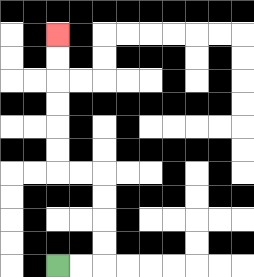{'start': '[2, 11]', 'end': '[2, 1]', 'path_directions': 'R,R,U,U,U,U,L,L,U,U,U,U,U,U', 'path_coordinates': '[[2, 11], [3, 11], [4, 11], [4, 10], [4, 9], [4, 8], [4, 7], [3, 7], [2, 7], [2, 6], [2, 5], [2, 4], [2, 3], [2, 2], [2, 1]]'}